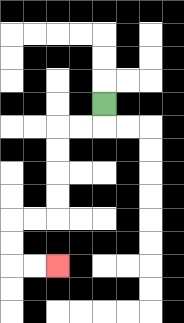{'start': '[4, 4]', 'end': '[2, 11]', 'path_directions': 'D,L,L,D,D,D,D,L,L,D,D,R,R', 'path_coordinates': '[[4, 4], [4, 5], [3, 5], [2, 5], [2, 6], [2, 7], [2, 8], [2, 9], [1, 9], [0, 9], [0, 10], [0, 11], [1, 11], [2, 11]]'}